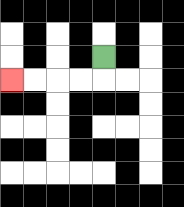{'start': '[4, 2]', 'end': '[0, 3]', 'path_directions': 'D,L,L,L,L', 'path_coordinates': '[[4, 2], [4, 3], [3, 3], [2, 3], [1, 3], [0, 3]]'}